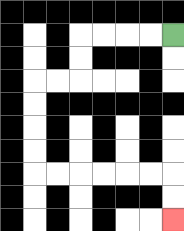{'start': '[7, 1]', 'end': '[7, 9]', 'path_directions': 'L,L,L,L,D,D,L,L,D,D,D,D,R,R,R,R,R,R,D,D', 'path_coordinates': '[[7, 1], [6, 1], [5, 1], [4, 1], [3, 1], [3, 2], [3, 3], [2, 3], [1, 3], [1, 4], [1, 5], [1, 6], [1, 7], [2, 7], [3, 7], [4, 7], [5, 7], [6, 7], [7, 7], [7, 8], [7, 9]]'}